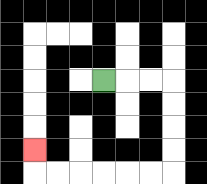{'start': '[4, 3]', 'end': '[1, 6]', 'path_directions': 'R,R,R,D,D,D,D,L,L,L,L,L,L,U', 'path_coordinates': '[[4, 3], [5, 3], [6, 3], [7, 3], [7, 4], [7, 5], [7, 6], [7, 7], [6, 7], [5, 7], [4, 7], [3, 7], [2, 7], [1, 7], [1, 6]]'}